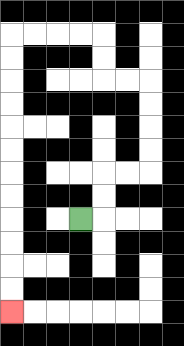{'start': '[3, 9]', 'end': '[0, 13]', 'path_directions': 'R,U,U,R,R,U,U,U,U,L,L,U,U,L,L,L,L,D,D,D,D,D,D,D,D,D,D,D,D', 'path_coordinates': '[[3, 9], [4, 9], [4, 8], [4, 7], [5, 7], [6, 7], [6, 6], [6, 5], [6, 4], [6, 3], [5, 3], [4, 3], [4, 2], [4, 1], [3, 1], [2, 1], [1, 1], [0, 1], [0, 2], [0, 3], [0, 4], [0, 5], [0, 6], [0, 7], [0, 8], [0, 9], [0, 10], [0, 11], [0, 12], [0, 13]]'}